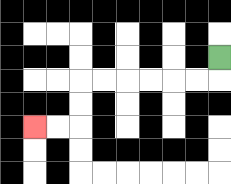{'start': '[9, 2]', 'end': '[1, 5]', 'path_directions': 'D,L,L,L,L,L,L,D,D,L,L', 'path_coordinates': '[[9, 2], [9, 3], [8, 3], [7, 3], [6, 3], [5, 3], [4, 3], [3, 3], [3, 4], [3, 5], [2, 5], [1, 5]]'}